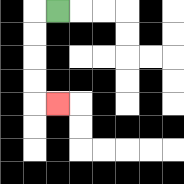{'start': '[2, 0]', 'end': '[2, 4]', 'path_directions': 'L,D,D,D,D,R', 'path_coordinates': '[[2, 0], [1, 0], [1, 1], [1, 2], [1, 3], [1, 4], [2, 4]]'}